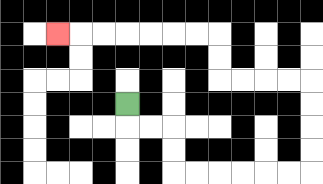{'start': '[5, 4]', 'end': '[2, 1]', 'path_directions': 'D,R,R,D,D,R,R,R,R,R,R,U,U,U,U,L,L,L,L,U,U,L,L,L,L,L,L,L', 'path_coordinates': '[[5, 4], [5, 5], [6, 5], [7, 5], [7, 6], [7, 7], [8, 7], [9, 7], [10, 7], [11, 7], [12, 7], [13, 7], [13, 6], [13, 5], [13, 4], [13, 3], [12, 3], [11, 3], [10, 3], [9, 3], [9, 2], [9, 1], [8, 1], [7, 1], [6, 1], [5, 1], [4, 1], [3, 1], [2, 1]]'}